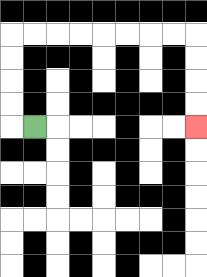{'start': '[1, 5]', 'end': '[8, 5]', 'path_directions': 'L,U,U,U,U,R,R,R,R,R,R,R,R,D,D,D,D', 'path_coordinates': '[[1, 5], [0, 5], [0, 4], [0, 3], [0, 2], [0, 1], [1, 1], [2, 1], [3, 1], [4, 1], [5, 1], [6, 1], [7, 1], [8, 1], [8, 2], [8, 3], [8, 4], [8, 5]]'}